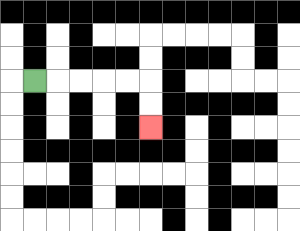{'start': '[1, 3]', 'end': '[6, 5]', 'path_directions': 'R,R,R,R,R,D,D', 'path_coordinates': '[[1, 3], [2, 3], [3, 3], [4, 3], [5, 3], [6, 3], [6, 4], [6, 5]]'}